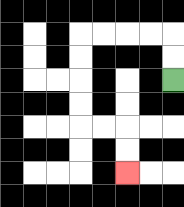{'start': '[7, 3]', 'end': '[5, 7]', 'path_directions': 'U,U,L,L,L,L,D,D,D,D,R,R,D,D', 'path_coordinates': '[[7, 3], [7, 2], [7, 1], [6, 1], [5, 1], [4, 1], [3, 1], [3, 2], [3, 3], [3, 4], [3, 5], [4, 5], [5, 5], [5, 6], [5, 7]]'}